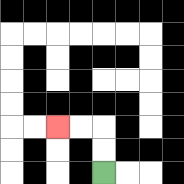{'start': '[4, 7]', 'end': '[2, 5]', 'path_directions': 'U,U,L,L', 'path_coordinates': '[[4, 7], [4, 6], [4, 5], [3, 5], [2, 5]]'}